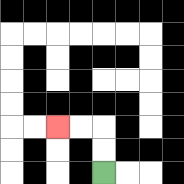{'start': '[4, 7]', 'end': '[2, 5]', 'path_directions': 'U,U,L,L', 'path_coordinates': '[[4, 7], [4, 6], [4, 5], [3, 5], [2, 5]]'}